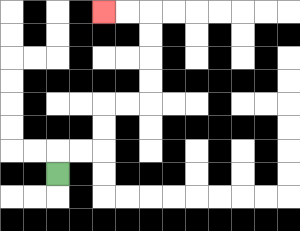{'start': '[2, 7]', 'end': '[4, 0]', 'path_directions': 'U,R,R,U,U,R,R,U,U,U,U,L,L', 'path_coordinates': '[[2, 7], [2, 6], [3, 6], [4, 6], [4, 5], [4, 4], [5, 4], [6, 4], [6, 3], [6, 2], [6, 1], [6, 0], [5, 0], [4, 0]]'}